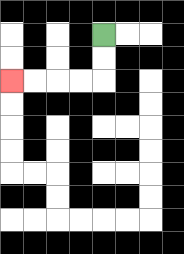{'start': '[4, 1]', 'end': '[0, 3]', 'path_directions': 'D,D,L,L,L,L', 'path_coordinates': '[[4, 1], [4, 2], [4, 3], [3, 3], [2, 3], [1, 3], [0, 3]]'}